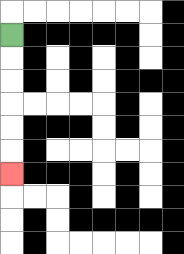{'start': '[0, 1]', 'end': '[0, 7]', 'path_directions': 'D,D,D,D,D,D', 'path_coordinates': '[[0, 1], [0, 2], [0, 3], [0, 4], [0, 5], [0, 6], [0, 7]]'}